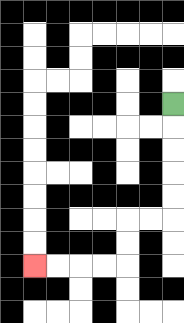{'start': '[7, 4]', 'end': '[1, 11]', 'path_directions': 'D,D,D,D,D,L,L,D,D,L,L,L,L', 'path_coordinates': '[[7, 4], [7, 5], [7, 6], [7, 7], [7, 8], [7, 9], [6, 9], [5, 9], [5, 10], [5, 11], [4, 11], [3, 11], [2, 11], [1, 11]]'}